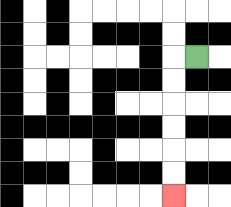{'start': '[8, 2]', 'end': '[7, 8]', 'path_directions': 'L,D,D,D,D,D,D', 'path_coordinates': '[[8, 2], [7, 2], [7, 3], [7, 4], [7, 5], [7, 6], [7, 7], [7, 8]]'}